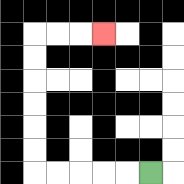{'start': '[6, 7]', 'end': '[4, 1]', 'path_directions': 'L,L,L,L,L,U,U,U,U,U,U,R,R,R', 'path_coordinates': '[[6, 7], [5, 7], [4, 7], [3, 7], [2, 7], [1, 7], [1, 6], [1, 5], [1, 4], [1, 3], [1, 2], [1, 1], [2, 1], [3, 1], [4, 1]]'}